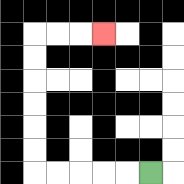{'start': '[6, 7]', 'end': '[4, 1]', 'path_directions': 'L,L,L,L,L,U,U,U,U,U,U,R,R,R', 'path_coordinates': '[[6, 7], [5, 7], [4, 7], [3, 7], [2, 7], [1, 7], [1, 6], [1, 5], [1, 4], [1, 3], [1, 2], [1, 1], [2, 1], [3, 1], [4, 1]]'}